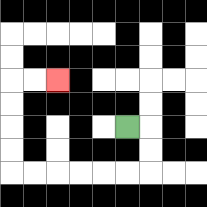{'start': '[5, 5]', 'end': '[2, 3]', 'path_directions': 'R,D,D,L,L,L,L,L,L,U,U,U,U,R,R', 'path_coordinates': '[[5, 5], [6, 5], [6, 6], [6, 7], [5, 7], [4, 7], [3, 7], [2, 7], [1, 7], [0, 7], [0, 6], [0, 5], [0, 4], [0, 3], [1, 3], [2, 3]]'}